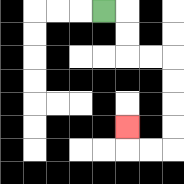{'start': '[4, 0]', 'end': '[5, 5]', 'path_directions': 'R,D,D,R,R,D,D,D,D,L,L,U', 'path_coordinates': '[[4, 0], [5, 0], [5, 1], [5, 2], [6, 2], [7, 2], [7, 3], [7, 4], [7, 5], [7, 6], [6, 6], [5, 6], [5, 5]]'}